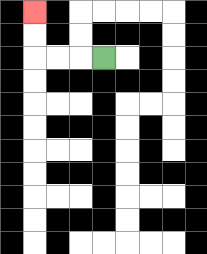{'start': '[4, 2]', 'end': '[1, 0]', 'path_directions': 'L,L,L,U,U', 'path_coordinates': '[[4, 2], [3, 2], [2, 2], [1, 2], [1, 1], [1, 0]]'}